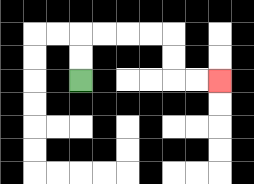{'start': '[3, 3]', 'end': '[9, 3]', 'path_directions': 'U,U,R,R,R,R,D,D,R,R', 'path_coordinates': '[[3, 3], [3, 2], [3, 1], [4, 1], [5, 1], [6, 1], [7, 1], [7, 2], [7, 3], [8, 3], [9, 3]]'}